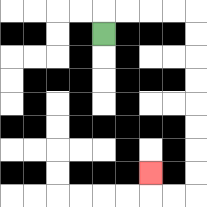{'start': '[4, 1]', 'end': '[6, 7]', 'path_directions': 'U,R,R,R,R,D,D,D,D,D,D,D,D,L,L,U', 'path_coordinates': '[[4, 1], [4, 0], [5, 0], [6, 0], [7, 0], [8, 0], [8, 1], [8, 2], [8, 3], [8, 4], [8, 5], [8, 6], [8, 7], [8, 8], [7, 8], [6, 8], [6, 7]]'}